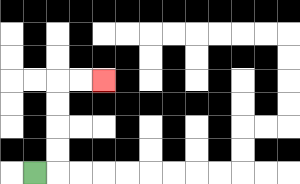{'start': '[1, 7]', 'end': '[4, 3]', 'path_directions': 'R,U,U,U,U,R,R', 'path_coordinates': '[[1, 7], [2, 7], [2, 6], [2, 5], [2, 4], [2, 3], [3, 3], [4, 3]]'}